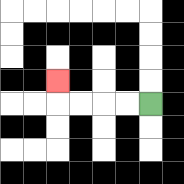{'start': '[6, 4]', 'end': '[2, 3]', 'path_directions': 'L,L,L,L,U', 'path_coordinates': '[[6, 4], [5, 4], [4, 4], [3, 4], [2, 4], [2, 3]]'}